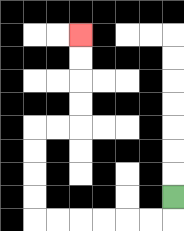{'start': '[7, 8]', 'end': '[3, 1]', 'path_directions': 'D,L,L,L,L,L,L,U,U,U,U,R,R,U,U,U,U', 'path_coordinates': '[[7, 8], [7, 9], [6, 9], [5, 9], [4, 9], [3, 9], [2, 9], [1, 9], [1, 8], [1, 7], [1, 6], [1, 5], [2, 5], [3, 5], [3, 4], [3, 3], [3, 2], [3, 1]]'}